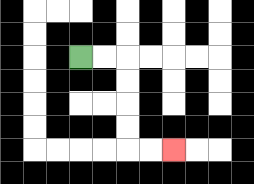{'start': '[3, 2]', 'end': '[7, 6]', 'path_directions': 'R,R,D,D,D,D,R,R', 'path_coordinates': '[[3, 2], [4, 2], [5, 2], [5, 3], [5, 4], [5, 5], [5, 6], [6, 6], [7, 6]]'}